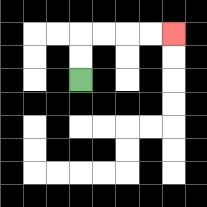{'start': '[3, 3]', 'end': '[7, 1]', 'path_directions': 'U,U,R,R,R,R', 'path_coordinates': '[[3, 3], [3, 2], [3, 1], [4, 1], [5, 1], [6, 1], [7, 1]]'}